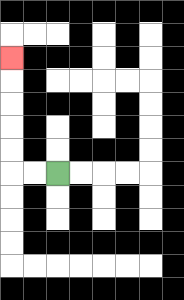{'start': '[2, 7]', 'end': '[0, 2]', 'path_directions': 'L,L,U,U,U,U,U', 'path_coordinates': '[[2, 7], [1, 7], [0, 7], [0, 6], [0, 5], [0, 4], [0, 3], [0, 2]]'}